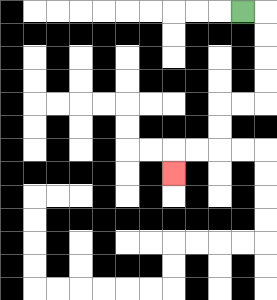{'start': '[10, 0]', 'end': '[7, 7]', 'path_directions': 'R,D,D,D,D,L,L,D,D,L,L,D', 'path_coordinates': '[[10, 0], [11, 0], [11, 1], [11, 2], [11, 3], [11, 4], [10, 4], [9, 4], [9, 5], [9, 6], [8, 6], [7, 6], [7, 7]]'}